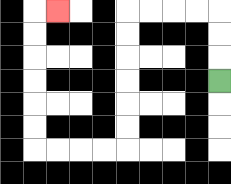{'start': '[9, 3]', 'end': '[2, 0]', 'path_directions': 'U,U,U,L,L,L,L,D,D,D,D,D,D,L,L,L,L,U,U,U,U,U,U,R', 'path_coordinates': '[[9, 3], [9, 2], [9, 1], [9, 0], [8, 0], [7, 0], [6, 0], [5, 0], [5, 1], [5, 2], [5, 3], [5, 4], [5, 5], [5, 6], [4, 6], [3, 6], [2, 6], [1, 6], [1, 5], [1, 4], [1, 3], [1, 2], [1, 1], [1, 0], [2, 0]]'}